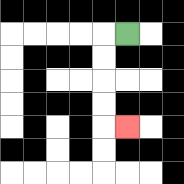{'start': '[5, 1]', 'end': '[5, 5]', 'path_directions': 'L,D,D,D,D,R', 'path_coordinates': '[[5, 1], [4, 1], [4, 2], [4, 3], [4, 4], [4, 5], [5, 5]]'}